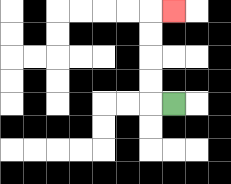{'start': '[7, 4]', 'end': '[7, 0]', 'path_directions': 'L,U,U,U,U,R', 'path_coordinates': '[[7, 4], [6, 4], [6, 3], [6, 2], [6, 1], [6, 0], [7, 0]]'}